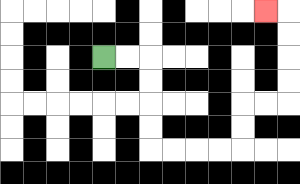{'start': '[4, 2]', 'end': '[11, 0]', 'path_directions': 'R,R,D,D,D,D,R,R,R,R,U,U,R,R,U,U,U,U,L', 'path_coordinates': '[[4, 2], [5, 2], [6, 2], [6, 3], [6, 4], [6, 5], [6, 6], [7, 6], [8, 6], [9, 6], [10, 6], [10, 5], [10, 4], [11, 4], [12, 4], [12, 3], [12, 2], [12, 1], [12, 0], [11, 0]]'}